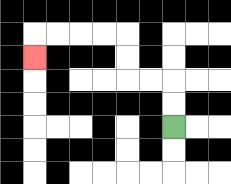{'start': '[7, 5]', 'end': '[1, 2]', 'path_directions': 'U,U,L,L,U,U,L,L,L,L,D', 'path_coordinates': '[[7, 5], [7, 4], [7, 3], [6, 3], [5, 3], [5, 2], [5, 1], [4, 1], [3, 1], [2, 1], [1, 1], [1, 2]]'}